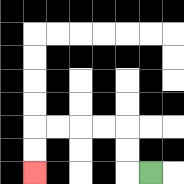{'start': '[6, 7]', 'end': '[1, 7]', 'path_directions': 'L,U,U,L,L,L,L,D,D', 'path_coordinates': '[[6, 7], [5, 7], [5, 6], [5, 5], [4, 5], [3, 5], [2, 5], [1, 5], [1, 6], [1, 7]]'}